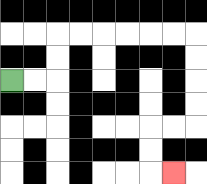{'start': '[0, 3]', 'end': '[7, 7]', 'path_directions': 'R,R,U,U,R,R,R,R,R,R,D,D,D,D,L,L,D,D,R', 'path_coordinates': '[[0, 3], [1, 3], [2, 3], [2, 2], [2, 1], [3, 1], [4, 1], [5, 1], [6, 1], [7, 1], [8, 1], [8, 2], [8, 3], [8, 4], [8, 5], [7, 5], [6, 5], [6, 6], [6, 7], [7, 7]]'}